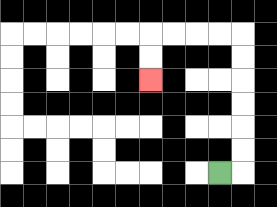{'start': '[9, 7]', 'end': '[6, 3]', 'path_directions': 'R,U,U,U,U,U,U,L,L,L,L,D,D', 'path_coordinates': '[[9, 7], [10, 7], [10, 6], [10, 5], [10, 4], [10, 3], [10, 2], [10, 1], [9, 1], [8, 1], [7, 1], [6, 1], [6, 2], [6, 3]]'}